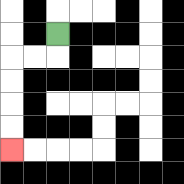{'start': '[2, 1]', 'end': '[0, 6]', 'path_directions': 'D,L,L,D,D,D,D', 'path_coordinates': '[[2, 1], [2, 2], [1, 2], [0, 2], [0, 3], [0, 4], [0, 5], [0, 6]]'}